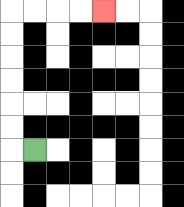{'start': '[1, 6]', 'end': '[4, 0]', 'path_directions': 'L,U,U,U,U,U,U,R,R,R,R', 'path_coordinates': '[[1, 6], [0, 6], [0, 5], [0, 4], [0, 3], [0, 2], [0, 1], [0, 0], [1, 0], [2, 0], [3, 0], [4, 0]]'}